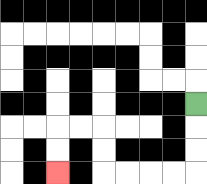{'start': '[8, 4]', 'end': '[2, 7]', 'path_directions': 'D,D,D,L,L,L,L,U,U,L,L,D,D', 'path_coordinates': '[[8, 4], [8, 5], [8, 6], [8, 7], [7, 7], [6, 7], [5, 7], [4, 7], [4, 6], [4, 5], [3, 5], [2, 5], [2, 6], [2, 7]]'}